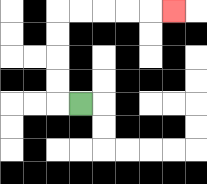{'start': '[3, 4]', 'end': '[7, 0]', 'path_directions': 'L,U,U,U,U,R,R,R,R,R', 'path_coordinates': '[[3, 4], [2, 4], [2, 3], [2, 2], [2, 1], [2, 0], [3, 0], [4, 0], [5, 0], [6, 0], [7, 0]]'}